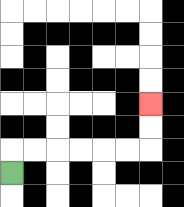{'start': '[0, 7]', 'end': '[6, 4]', 'path_directions': 'U,R,R,R,R,R,R,U,U', 'path_coordinates': '[[0, 7], [0, 6], [1, 6], [2, 6], [3, 6], [4, 6], [5, 6], [6, 6], [6, 5], [6, 4]]'}